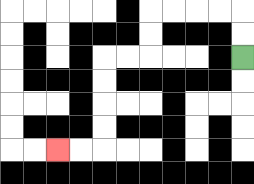{'start': '[10, 2]', 'end': '[2, 6]', 'path_directions': 'U,U,L,L,L,L,D,D,L,L,D,D,D,D,L,L', 'path_coordinates': '[[10, 2], [10, 1], [10, 0], [9, 0], [8, 0], [7, 0], [6, 0], [6, 1], [6, 2], [5, 2], [4, 2], [4, 3], [4, 4], [4, 5], [4, 6], [3, 6], [2, 6]]'}